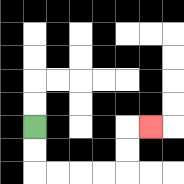{'start': '[1, 5]', 'end': '[6, 5]', 'path_directions': 'D,D,R,R,R,R,U,U,R', 'path_coordinates': '[[1, 5], [1, 6], [1, 7], [2, 7], [3, 7], [4, 7], [5, 7], [5, 6], [5, 5], [6, 5]]'}